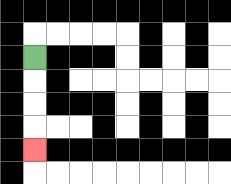{'start': '[1, 2]', 'end': '[1, 6]', 'path_directions': 'D,D,D,D', 'path_coordinates': '[[1, 2], [1, 3], [1, 4], [1, 5], [1, 6]]'}